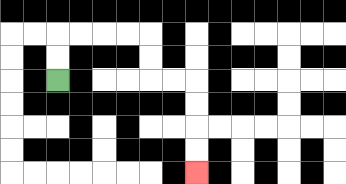{'start': '[2, 3]', 'end': '[8, 7]', 'path_directions': 'U,U,R,R,R,R,D,D,R,R,D,D,D,D', 'path_coordinates': '[[2, 3], [2, 2], [2, 1], [3, 1], [4, 1], [5, 1], [6, 1], [6, 2], [6, 3], [7, 3], [8, 3], [8, 4], [8, 5], [8, 6], [8, 7]]'}